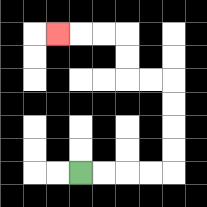{'start': '[3, 7]', 'end': '[2, 1]', 'path_directions': 'R,R,R,R,U,U,U,U,L,L,U,U,L,L,L', 'path_coordinates': '[[3, 7], [4, 7], [5, 7], [6, 7], [7, 7], [7, 6], [7, 5], [7, 4], [7, 3], [6, 3], [5, 3], [5, 2], [5, 1], [4, 1], [3, 1], [2, 1]]'}